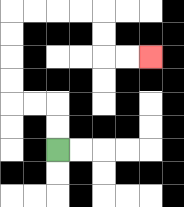{'start': '[2, 6]', 'end': '[6, 2]', 'path_directions': 'U,U,L,L,U,U,U,U,R,R,R,R,D,D,R,R', 'path_coordinates': '[[2, 6], [2, 5], [2, 4], [1, 4], [0, 4], [0, 3], [0, 2], [0, 1], [0, 0], [1, 0], [2, 0], [3, 0], [4, 0], [4, 1], [4, 2], [5, 2], [6, 2]]'}